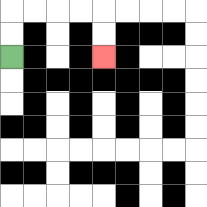{'start': '[0, 2]', 'end': '[4, 2]', 'path_directions': 'U,U,R,R,R,R,D,D', 'path_coordinates': '[[0, 2], [0, 1], [0, 0], [1, 0], [2, 0], [3, 0], [4, 0], [4, 1], [4, 2]]'}